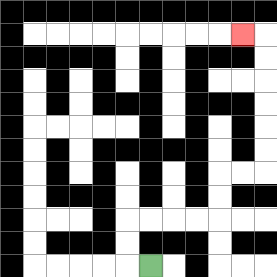{'start': '[6, 11]', 'end': '[10, 1]', 'path_directions': 'L,U,U,R,R,R,R,U,U,R,R,U,U,U,U,U,U,L', 'path_coordinates': '[[6, 11], [5, 11], [5, 10], [5, 9], [6, 9], [7, 9], [8, 9], [9, 9], [9, 8], [9, 7], [10, 7], [11, 7], [11, 6], [11, 5], [11, 4], [11, 3], [11, 2], [11, 1], [10, 1]]'}